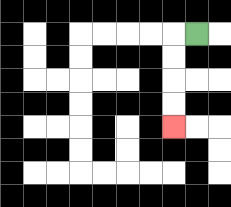{'start': '[8, 1]', 'end': '[7, 5]', 'path_directions': 'L,D,D,D,D', 'path_coordinates': '[[8, 1], [7, 1], [7, 2], [7, 3], [7, 4], [7, 5]]'}